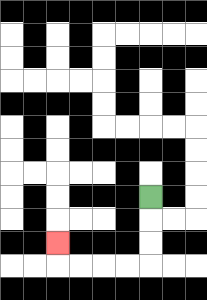{'start': '[6, 8]', 'end': '[2, 10]', 'path_directions': 'D,D,D,L,L,L,L,U', 'path_coordinates': '[[6, 8], [6, 9], [6, 10], [6, 11], [5, 11], [4, 11], [3, 11], [2, 11], [2, 10]]'}